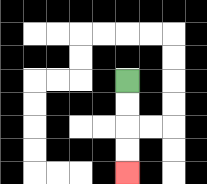{'start': '[5, 3]', 'end': '[5, 7]', 'path_directions': 'D,D,D,D', 'path_coordinates': '[[5, 3], [5, 4], [5, 5], [5, 6], [5, 7]]'}